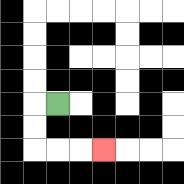{'start': '[2, 4]', 'end': '[4, 6]', 'path_directions': 'L,D,D,R,R,R', 'path_coordinates': '[[2, 4], [1, 4], [1, 5], [1, 6], [2, 6], [3, 6], [4, 6]]'}